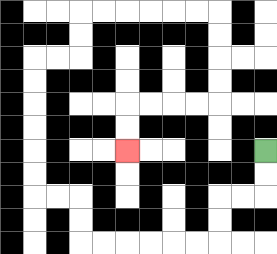{'start': '[11, 6]', 'end': '[5, 6]', 'path_directions': 'D,D,L,L,D,D,L,L,L,L,L,L,U,U,L,L,U,U,U,U,U,U,R,R,U,U,R,R,R,R,R,R,D,D,D,D,L,L,L,L,D,D', 'path_coordinates': '[[11, 6], [11, 7], [11, 8], [10, 8], [9, 8], [9, 9], [9, 10], [8, 10], [7, 10], [6, 10], [5, 10], [4, 10], [3, 10], [3, 9], [3, 8], [2, 8], [1, 8], [1, 7], [1, 6], [1, 5], [1, 4], [1, 3], [1, 2], [2, 2], [3, 2], [3, 1], [3, 0], [4, 0], [5, 0], [6, 0], [7, 0], [8, 0], [9, 0], [9, 1], [9, 2], [9, 3], [9, 4], [8, 4], [7, 4], [6, 4], [5, 4], [5, 5], [5, 6]]'}